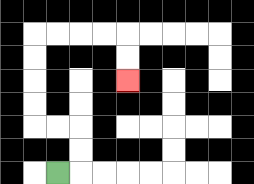{'start': '[2, 7]', 'end': '[5, 3]', 'path_directions': 'R,U,U,L,L,U,U,U,U,R,R,R,R,D,D', 'path_coordinates': '[[2, 7], [3, 7], [3, 6], [3, 5], [2, 5], [1, 5], [1, 4], [1, 3], [1, 2], [1, 1], [2, 1], [3, 1], [4, 1], [5, 1], [5, 2], [5, 3]]'}